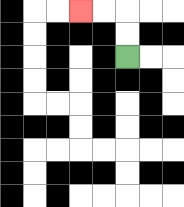{'start': '[5, 2]', 'end': '[3, 0]', 'path_directions': 'U,U,L,L', 'path_coordinates': '[[5, 2], [5, 1], [5, 0], [4, 0], [3, 0]]'}